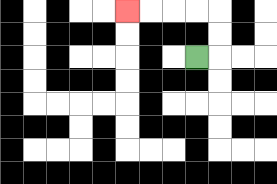{'start': '[8, 2]', 'end': '[5, 0]', 'path_directions': 'R,U,U,L,L,L,L', 'path_coordinates': '[[8, 2], [9, 2], [9, 1], [9, 0], [8, 0], [7, 0], [6, 0], [5, 0]]'}